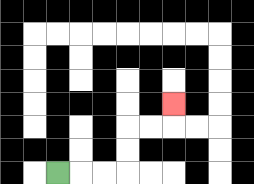{'start': '[2, 7]', 'end': '[7, 4]', 'path_directions': 'R,R,R,U,U,R,R,U', 'path_coordinates': '[[2, 7], [3, 7], [4, 7], [5, 7], [5, 6], [5, 5], [6, 5], [7, 5], [7, 4]]'}